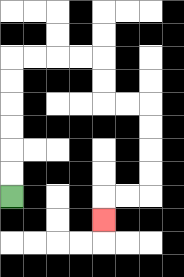{'start': '[0, 8]', 'end': '[4, 9]', 'path_directions': 'U,U,U,U,U,U,R,R,R,R,D,D,R,R,D,D,D,D,L,L,D', 'path_coordinates': '[[0, 8], [0, 7], [0, 6], [0, 5], [0, 4], [0, 3], [0, 2], [1, 2], [2, 2], [3, 2], [4, 2], [4, 3], [4, 4], [5, 4], [6, 4], [6, 5], [6, 6], [6, 7], [6, 8], [5, 8], [4, 8], [4, 9]]'}